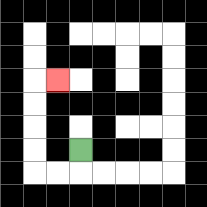{'start': '[3, 6]', 'end': '[2, 3]', 'path_directions': 'D,L,L,U,U,U,U,R', 'path_coordinates': '[[3, 6], [3, 7], [2, 7], [1, 7], [1, 6], [1, 5], [1, 4], [1, 3], [2, 3]]'}